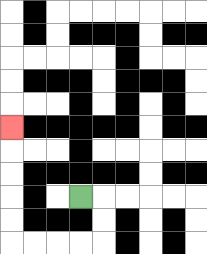{'start': '[3, 8]', 'end': '[0, 5]', 'path_directions': 'R,D,D,L,L,L,L,U,U,U,U,U', 'path_coordinates': '[[3, 8], [4, 8], [4, 9], [4, 10], [3, 10], [2, 10], [1, 10], [0, 10], [0, 9], [0, 8], [0, 7], [0, 6], [0, 5]]'}